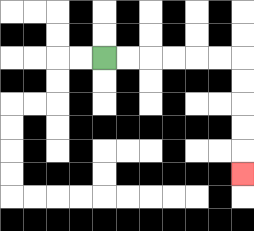{'start': '[4, 2]', 'end': '[10, 7]', 'path_directions': 'R,R,R,R,R,R,D,D,D,D,D', 'path_coordinates': '[[4, 2], [5, 2], [6, 2], [7, 2], [8, 2], [9, 2], [10, 2], [10, 3], [10, 4], [10, 5], [10, 6], [10, 7]]'}